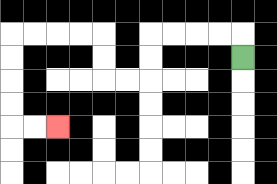{'start': '[10, 2]', 'end': '[2, 5]', 'path_directions': 'U,L,L,L,L,D,D,L,L,U,U,L,L,L,L,D,D,D,D,R,R', 'path_coordinates': '[[10, 2], [10, 1], [9, 1], [8, 1], [7, 1], [6, 1], [6, 2], [6, 3], [5, 3], [4, 3], [4, 2], [4, 1], [3, 1], [2, 1], [1, 1], [0, 1], [0, 2], [0, 3], [0, 4], [0, 5], [1, 5], [2, 5]]'}